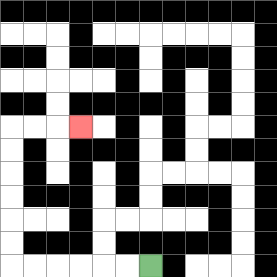{'start': '[6, 11]', 'end': '[3, 5]', 'path_directions': 'L,L,L,L,L,L,U,U,U,U,U,U,R,R,R', 'path_coordinates': '[[6, 11], [5, 11], [4, 11], [3, 11], [2, 11], [1, 11], [0, 11], [0, 10], [0, 9], [0, 8], [0, 7], [0, 6], [0, 5], [1, 5], [2, 5], [3, 5]]'}